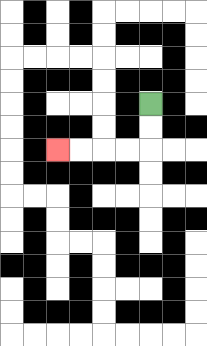{'start': '[6, 4]', 'end': '[2, 6]', 'path_directions': 'D,D,L,L,L,L', 'path_coordinates': '[[6, 4], [6, 5], [6, 6], [5, 6], [4, 6], [3, 6], [2, 6]]'}